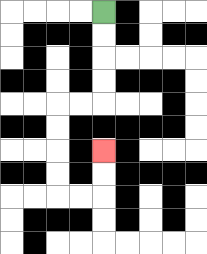{'start': '[4, 0]', 'end': '[4, 6]', 'path_directions': 'D,D,D,D,L,L,D,D,D,D,R,R,U,U', 'path_coordinates': '[[4, 0], [4, 1], [4, 2], [4, 3], [4, 4], [3, 4], [2, 4], [2, 5], [2, 6], [2, 7], [2, 8], [3, 8], [4, 8], [4, 7], [4, 6]]'}